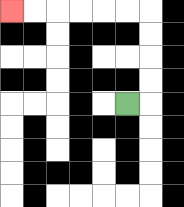{'start': '[5, 4]', 'end': '[0, 0]', 'path_directions': 'R,U,U,U,U,L,L,L,L,L,L', 'path_coordinates': '[[5, 4], [6, 4], [6, 3], [6, 2], [6, 1], [6, 0], [5, 0], [4, 0], [3, 0], [2, 0], [1, 0], [0, 0]]'}